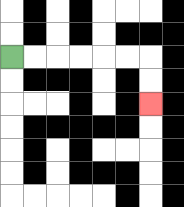{'start': '[0, 2]', 'end': '[6, 4]', 'path_directions': 'R,R,R,R,R,R,D,D', 'path_coordinates': '[[0, 2], [1, 2], [2, 2], [3, 2], [4, 2], [5, 2], [6, 2], [6, 3], [6, 4]]'}